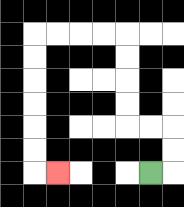{'start': '[6, 7]', 'end': '[2, 7]', 'path_directions': 'R,U,U,L,L,U,U,U,U,L,L,L,L,D,D,D,D,D,D,R', 'path_coordinates': '[[6, 7], [7, 7], [7, 6], [7, 5], [6, 5], [5, 5], [5, 4], [5, 3], [5, 2], [5, 1], [4, 1], [3, 1], [2, 1], [1, 1], [1, 2], [1, 3], [1, 4], [1, 5], [1, 6], [1, 7], [2, 7]]'}